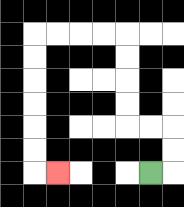{'start': '[6, 7]', 'end': '[2, 7]', 'path_directions': 'R,U,U,L,L,U,U,U,U,L,L,L,L,D,D,D,D,D,D,R', 'path_coordinates': '[[6, 7], [7, 7], [7, 6], [7, 5], [6, 5], [5, 5], [5, 4], [5, 3], [5, 2], [5, 1], [4, 1], [3, 1], [2, 1], [1, 1], [1, 2], [1, 3], [1, 4], [1, 5], [1, 6], [1, 7], [2, 7]]'}